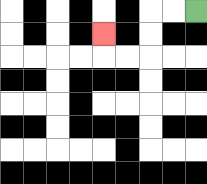{'start': '[8, 0]', 'end': '[4, 1]', 'path_directions': 'L,L,D,D,L,L,U', 'path_coordinates': '[[8, 0], [7, 0], [6, 0], [6, 1], [6, 2], [5, 2], [4, 2], [4, 1]]'}